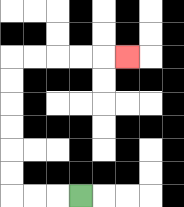{'start': '[3, 8]', 'end': '[5, 2]', 'path_directions': 'L,L,L,U,U,U,U,U,U,R,R,R,R,R', 'path_coordinates': '[[3, 8], [2, 8], [1, 8], [0, 8], [0, 7], [0, 6], [0, 5], [0, 4], [0, 3], [0, 2], [1, 2], [2, 2], [3, 2], [4, 2], [5, 2]]'}